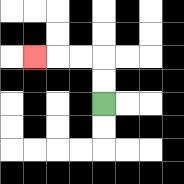{'start': '[4, 4]', 'end': '[1, 2]', 'path_directions': 'U,U,L,L,L', 'path_coordinates': '[[4, 4], [4, 3], [4, 2], [3, 2], [2, 2], [1, 2]]'}